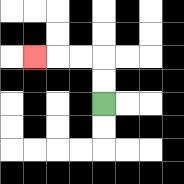{'start': '[4, 4]', 'end': '[1, 2]', 'path_directions': 'U,U,L,L,L', 'path_coordinates': '[[4, 4], [4, 3], [4, 2], [3, 2], [2, 2], [1, 2]]'}